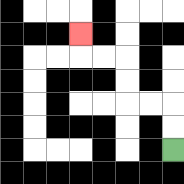{'start': '[7, 6]', 'end': '[3, 1]', 'path_directions': 'U,U,L,L,U,U,L,L,U', 'path_coordinates': '[[7, 6], [7, 5], [7, 4], [6, 4], [5, 4], [5, 3], [5, 2], [4, 2], [3, 2], [3, 1]]'}